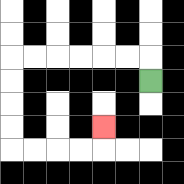{'start': '[6, 3]', 'end': '[4, 5]', 'path_directions': 'U,L,L,L,L,L,L,D,D,D,D,R,R,R,R,U', 'path_coordinates': '[[6, 3], [6, 2], [5, 2], [4, 2], [3, 2], [2, 2], [1, 2], [0, 2], [0, 3], [0, 4], [0, 5], [0, 6], [1, 6], [2, 6], [3, 6], [4, 6], [4, 5]]'}